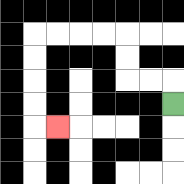{'start': '[7, 4]', 'end': '[2, 5]', 'path_directions': 'U,L,L,U,U,L,L,L,L,D,D,D,D,R', 'path_coordinates': '[[7, 4], [7, 3], [6, 3], [5, 3], [5, 2], [5, 1], [4, 1], [3, 1], [2, 1], [1, 1], [1, 2], [1, 3], [1, 4], [1, 5], [2, 5]]'}